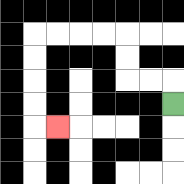{'start': '[7, 4]', 'end': '[2, 5]', 'path_directions': 'U,L,L,U,U,L,L,L,L,D,D,D,D,R', 'path_coordinates': '[[7, 4], [7, 3], [6, 3], [5, 3], [5, 2], [5, 1], [4, 1], [3, 1], [2, 1], [1, 1], [1, 2], [1, 3], [1, 4], [1, 5], [2, 5]]'}